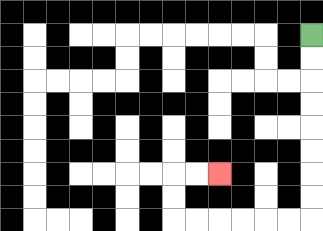{'start': '[13, 1]', 'end': '[9, 7]', 'path_directions': 'D,D,D,D,D,D,D,D,L,L,L,L,L,L,U,U,R,R', 'path_coordinates': '[[13, 1], [13, 2], [13, 3], [13, 4], [13, 5], [13, 6], [13, 7], [13, 8], [13, 9], [12, 9], [11, 9], [10, 9], [9, 9], [8, 9], [7, 9], [7, 8], [7, 7], [8, 7], [9, 7]]'}